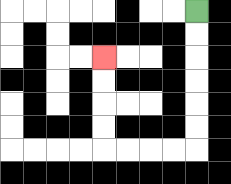{'start': '[8, 0]', 'end': '[4, 2]', 'path_directions': 'D,D,D,D,D,D,L,L,L,L,U,U,U,U', 'path_coordinates': '[[8, 0], [8, 1], [8, 2], [8, 3], [8, 4], [8, 5], [8, 6], [7, 6], [6, 6], [5, 6], [4, 6], [4, 5], [4, 4], [4, 3], [4, 2]]'}